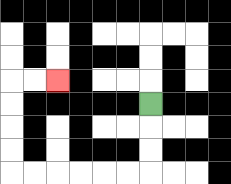{'start': '[6, 4]', 'end': '[2, 3]', 'path_directions': 'D,D,D,L,L,L,L,L,L,U,U,U,U,R,R', 'path_coordinates': '[[6, 4], [6, 5], [6, 6], [6, 7], [5, 7], [4, 7], [3, 7], [2, 7], [1, 7], [0, 7], [0, 6], [0, 5], [0, 4], [0, 3], [1, 3], [2, 3]]'}